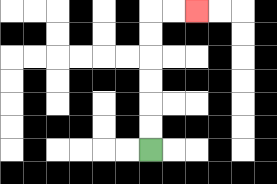{'start': '[6, 6]', 'end': '[8, 0]', 'path_directions': 'U,U,U,U,U,U,R,R', 'path_coordinates': '[[6, 6], [6, 5], [6, 4], [6, 3], [6, 2], [6, 1], [6, 0], [7, 0], [8, 0]]'}